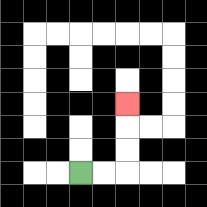{'start': '[3, 7]', 'end': '[5, 4]', 'path_directions': 'R,R,U,U,U', 'path_coordinates': '[[3, 7], [4, 7], [5, 7], [5, 6], [5, 5], [5, 4]]'}